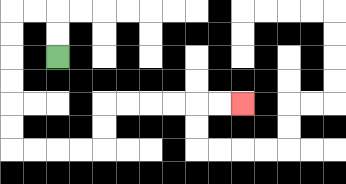{'start': '[2, 2]', 'end': '[10, 4]', 'path_directions': 'U,U,L,L,D,D,D,D,D,D,R,R,R,R,U,U,R,R,R,R,R,R', 'path_coordinates': '[[2, 2], [2, 1], [2, 0], [1, 0], [0, 0], [0, 1], [0, 2], [0, 3], [0, 4], [0, 5], [0, 6], [1, 6], [2, 6], [3, 6], [4, 6], [4, 5], [4, 4], [5, 4], [6, 4], [7, 4], [8, 4], [9, 4], [10, 4]]'}